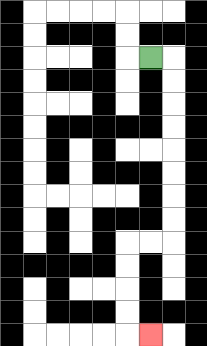{'start': '[6, 2]', 'end': '[6, 14]', 'path_directions': 'R,D,D,D,D,D,D,D,D,L,L,D,D,D,D,R', 'path_coordinates': '[[6, 2], [7, 2], [7, 3], [7, 4], [7, 5], [7, 6], [7, 7], [7, 8], [7, 9], [7, 10], [6, 10], [5, 10], [5, 11], [5, 12], [5, 13], [5, 14], [6, 14]]'}